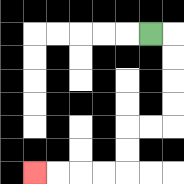{'start': '[6, 1]', 'end': '[1, 7]', 'path_directions': 'R,D,D,D,D,L,L,D,D,L,L,L,L', 'path_coordinates': '[[6, 1], [7, 1], [7, 2], [7, 3], [7, 4], [7, 5], [6, 5], [5, 5], [5, 6], [5, 7], [4, 7], [3, 7], [2, 7], [1, 7]]'}